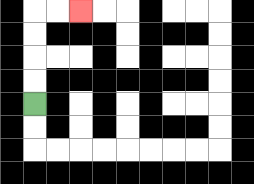{'start': '[1, 4]', 'end': '[3, 0]', 'path_directions': 'U,U,U,U,R,R', 'path_coordinates': '[[1, 4], [1, 3], [1, 2], [1, 1], [1, 0], [2, 0], [3, 0]]'}